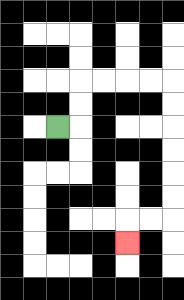{'start': '[2, 5]', 'end': '[5, 10]', 'path_directions': 'R,U,U,R,R,R,R,D,D,D,D,D,D,L,L,D', 'path_coordinates': '[[2, 5], [3, 5], [3, 4], [3, 3], [4, 3], [5, 3], [6, 3], [7, 3], [7, 4], [7, 5], [7, 6], [7, 7], [7, 8], [7, 9], [6, 9], [5, 9], [5, 10]]'}